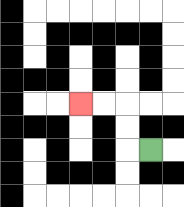{'start': '[6, 6]', 'end': '[3, 4]', 'path_directions': 'L,U,U,L,L', 'path_coordinates': '[[6, 6], [5, 6], [5, 5], [5, 4], [4, 4], [3, 4]]'}